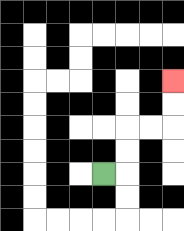{'start': '[4, 7]', 'end': '[7, 3]', 'path_directions': 'R,U,U,R,R,U,U', 'path_coordinates': '[[4, 7], [5, 7], [5, 6], [5, 5], [6, 5], [7, 5], [7, 4], [7, 3]]'}